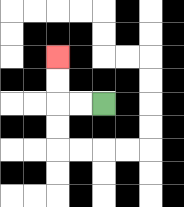{'start': '[4, 4]', 'end': '[2, 2]', 'path_directions': 'L,L,U,U', 'path_coordinates': '[[4, 4], [3, 4], [2, 4], [2, 3], [2, 2]]'}